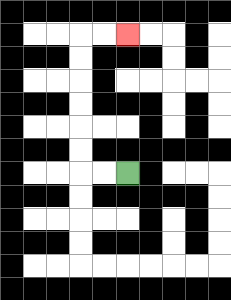{'start': '[5, 7]', 'end': '[5, 1]', 'path_directions': 'L,L,U,U,U,U,U,U,R,R', 'path_coordinates': '[[5, 7], [4, 7], [3, 7], [3, 6], [3, 5], [3, 4], [3, 3], [3, 2], [3, 1], [4, 1], [5, 1]]'}